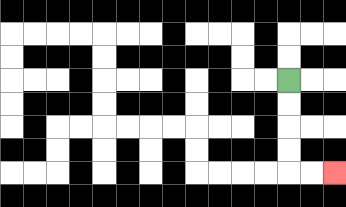{'start': '[12, 3]', 'end': '[14, 7]', 'path_directions': 'D,D,D,D,R,R', 'path_coordinates': '[[12, 3], [12, 4], [12, 5], [12, 6], [12, 7], [13, 7], [14, 7]]'}